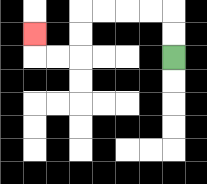{'start': '[7, 2]', 'end': '[1, 1]', 'path_directions': 'U,U,L,L,L,L,D,D,L,L,U', 'path_coordinates': '[[7, 2], [7, 1], [7, 0], [6, 0], [5, 0], [4, 0], [3, 0], [3, 1], [3, 2], [2, 2], [1, 2], [1, 1]]'}